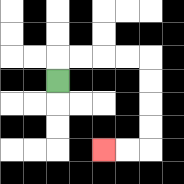{'start': '[2, 3]', 'end': '[4, 6]', 'path_directions': 'U,R,R,R,R,D,D,D,D,L,L', 'path_coordinates': '[[2, 3], [2, 2], [3, 2], [4, 2], [5, 2], [6, 2], [6, 3], [6, 4], [6, 5], [6, 6], [5, 6], [4, 6]]'}